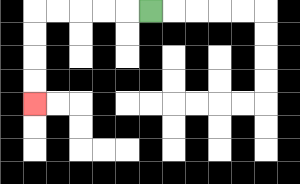{'start': '[6, 0]', 'end': '[1, 4]', 'path_directions': 'L,L,L,L,L,D,D,D,D', 'path_coordinates': '[[6, 0], [5, 0], [4, 0], [3, 0], [2, 0], [1, 0], [1, 1], [1, 2], [1, 3], [1, 4]]'}